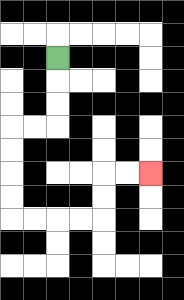{'start': '[2, 2]', 'end': '[6, 7]', 'path_directions': 'D,D,D,L,L,D,D,D,D,R,R,R,R,U,U,R,R', 'path_coordinates': '[[2, 2], [2, 3], [2, 4], [2, 5], [1, 5], [0, 5], [0, 6], [0, 7], [0, 8], [0, 9], [1, 9], [2, 9], [3, 9], [4, 9], [4, 8], [4, 7], [5, 7], [6, 7]]'}